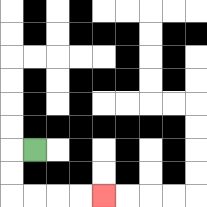{'start': '[1, 6]', 'end': '[4, 8]', 'path_directions': 'L,D,D,R,R,R,R', 'path_coordinates': '[[1, 6], [0, 6], [0, 7], [0, 8], [1, 8], [2, 8], [3, 8], [4, 8]]'}